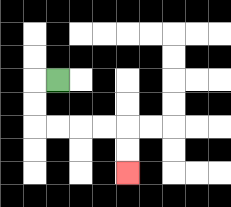{'start': '[2, 3]', 'end': '[5, 7]', 'path_directions': 'L,D,D,R,R,R,R,D,D', 'path_coordinates': '[[2, 3], [1, 3], [1, 4], [1, 5], [2, 5], [3, 5], [4, 5], [5, 5], [5, 6], [5, 7]]'}